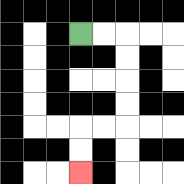{'start': '[3, 1]', 'end': '[3, 7]', 'path_directions': 'R,R,D,D,D,D,L,L,D,D', 'path_coordinates': '[[3, 1], [4, 1], [5, 1], [5, 2], [5, 3], [5, 4], [5, 5], [4, 5], [3, 5], [3, 6], [3, 7]]'}